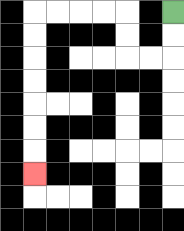{'start': '[7, 0]', 'end': '[1, 7]', 'path_directions': 'D,D,L,L,U,U,L,L,L,L,D,D,D,D,D,D,D', 'path_coordinates': '[[7, 0], [7, 1], [7, 2], [6, 2], [5, 2], [5, 1], [5, 0], [4, 0], [3, 0], [2, 0], [1, 0], [1, 1], [1, 2], [1, 3], [1, 4], [1, 5], [1, 6], [1, 7]]'}